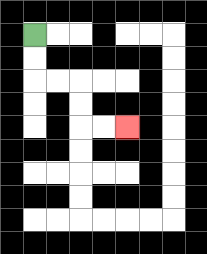{'start': '[1, 1]', 'end': '[5, 5]', 'path_directions': 'D,D,R,R,D,D,R,R', 'path_coordinates': '[[1, 1], [1, 2], [1, 3], [2, 3], [3, 3], [3, 4], [3, 5], [4, 5], [5, 5]]'}